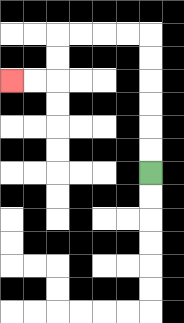{'start': '[6, 7]', 'end': '[0, 3]', 'path_directions': 'U,U,U,U,U,U,L,L,L,L,D,D,L,L', 'path_coordinates': '[[6, 7], [6, 6], [6, 5], [6, 4], [6, 3], [6, 2], [6, 1], [5, 1], [4, 1], [3, 1], [2, 1], [2, 2], [2, 3], [1, 3], [0, 3]]'}